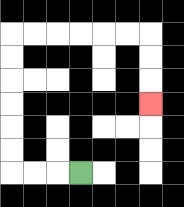{'start': '[3, 7]', 'end': '[6, 4]', 'path_directions': 'L,L,L,U,U,U,U,U,U,R,R,R,R,R,R,D,D,D', 'path_coordinates': '[[3, 7], [2, 7], [1, 7], [0, 7], [0, 6], [0, 5], [0, 4], [0, 3], [0, 2], [0, 1], [1, 1], [2, 1], [3, 1], [4, 1], [5, 1], [6, 1], [6, 2], [6, 3], [6, 4]]'}